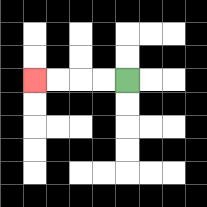{'start': '[5, 3]', 'end': '[1, 3]', 'path_directions': 'L,L,L,L', 'path_coordinates': '[[5, 3], [4, 3], [3, 3], [2, 3], [1, 3]]'}